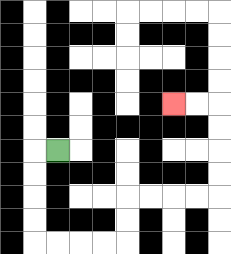{'start': '[2, 6]', 'end': '[7, 4]', 'path_directions': 'L,D,D,D,D,R,R,R,R,U,U,R,R,R,R,U,U,U,U,L,L', 'path_coordinates': '[[2, 6], [1, 6], [1, 7], [1, 8], [1, 9], [1, 10], [2, 10], [3, 10], [4, 10], [5, 10], [5, 9], [5, 8], [6, 8], [7, 8], [8, 8], [9, 8], [9, 7], [9, 6], [9, 5], [9, 4], [8, 4], [7, 4]]'}